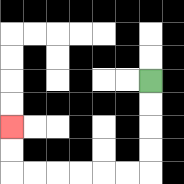{'start': '[6, 3]', 'end': '[0, 5]', 'path_directions': 'D,D,D,D,L,L,L,L,L,L,U,U', 'path_coordinates': '[[6, 3], [6, 4], [6, 5], [6, 6], [6, 7], [5, 7], [4, 7], [3, 7], [2, 7], [1, 7], [0, 7], [0, 6], [0, 5]]'}